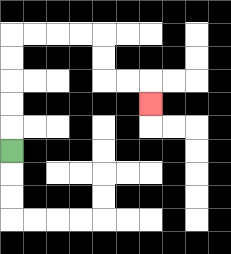{'start': '[0, 6]', 'end': '[6, 4]', 'path_directions': 'U,U,U,U,U,R,R,R,R,D,D,R,R,D', 'path_coordinates': '[[0, 6], [0, 5], [0, 4], [0, 3], [0, 2], [0, 1], [1, 1], [2, 1], [3, 1], [4, 1], [4, 2], [4, 3], [5, 3], [6, 3], [6, 4]]'}